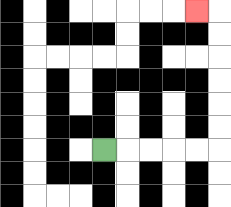{'start': '[4, 6]', 'end': '[8, 0]', 'path_directions': 'R,R,R,R,R,U,U,U,U,U,U,L', 'path_coordinates': '[[4, 6], [5, 6], [6, 6], [7, 6], [8, 6], [9, 6], [9, 5], [9, 4], [9, 3], [9, 2], [9, 1], [9, 0], [8, 0]]'}